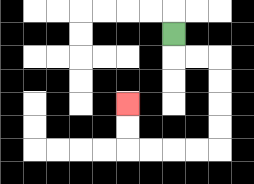{'start': '[7, 1]', 'end': '[5, 4]', 'path_directions': 'D,R,R,D,D,D,D,L,L,L,L,U,U', 'path_coordinates': '[[7, 1], [7, 2], [8, 2], [9, 2], [9, 3], [9, 4], [9, 5], [9, 6], [8, 6], [7, 6], [6, 6], [5, 6], [5, 5], [5, 4]]'}